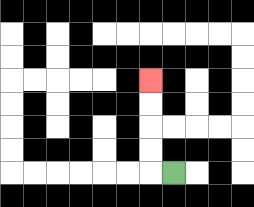{'start': '[7, 7]', 'end': '[6, 3]', 'path_directions': 'L,U,U,U,U', 'path_coordinates': '[[7, 7], [6, 7], [6, 6], [6, 5], [6, 4], [6, 3]]'}